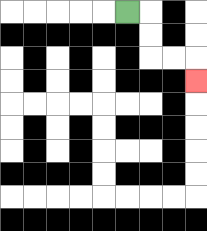{'start': '[5, 0]', 'end': '[8, 3]', 'path_directions': 'R,D,D,R,R,D', 'path_coordinates': '[[5, 0], [6, 0], [6, 1], [6, 2], [7, 2], [8, 2], [8, 3]]'}